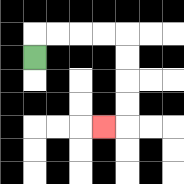{'start': '[1, 2]', 'end': '[4, 5]', 'path_directions': 'U,R,R,R,R,D,D,D,D,L', 'path_coordinates': '[[1, 2], [1, 1], [2, 1], [3, 1], [4, 1], [5, 1], [5, 2], [5, 3], [5, 4], [5, 5], [4, 5]]'}